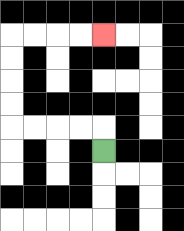{'start': '[4, 6]', 'end': '[4, 1]', 'path_directions': 'U,L,L,L,L,U,U,U,U,R,R,R,R', 'path_coordinates': '[[4, 6], [4, 5], [3, 5], [2, 5], [1, 5], [0, 5], [0, 4], [0, 3], [0, 2], [0, 1], [1, 1], [2, 1], [3, 1], [4, 1]]'}